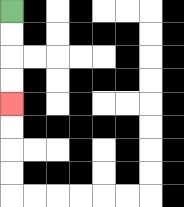{'start': '[0, 0]', 'end': '[0, 4]', 'path_directions': 'D,D,D,D', 'path_coordinates': '[[0, 0], [0, 1], [0, 2], [0, 3], [0, 4]]'}